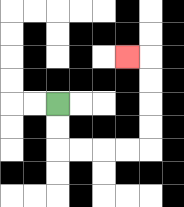{'start': '[2, 4]', 'end': '[5, 2]', 'path_directions': 'D,D,R,R,R,R,U,U,U,U,L', 'path_coordinates': '[[2, 4], [2, 5], [2, 6], [3, 6], [4, 6], [5, 6], [6, 6], [6, 5], [6, 4], [6, 3], [6, 2], [5, 2]]'}